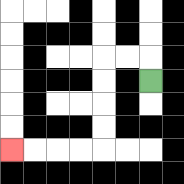{'start': '[6, 3]', 'end': '[0, 6]', 'path_directions': 'U,L,L,D,D,D,D,L,L,L,L', 'path_coordinates': '[[6, 3], [6, 2], [5, 2], [4, 2], [4, 3], [4, 4], [4, 5], [4, 6], [3, 6], [2, 6], [1, 6], [0, 6]]'}